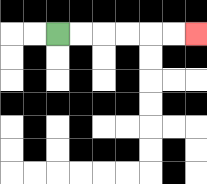{'start': '[2, 1]', 'end': '[8, 1]', 'path_directions': 'R,R,R,R,R,R', 'path_coordinates': '[[2, 1], [3, 1], [4, 1], [5, 1], [6, 1], [7, 1], [8, 1]]'}